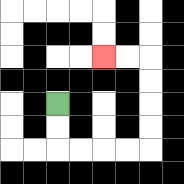{'start': '[2, 4]', 'end': '[4, 2]', 'path_directions': 'D,D,R,R,R,R,U,U,U,U,L,L', 'path_coordinates': '[[2, 4], [2, 5], [2, 6], [3, 6], [4, 6], [5, 6], [6, 6], [6, 5], [6, 4], [6, 3], [6, 2], [5, 2], [4, 2]]'}